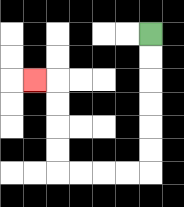{'start': '[6, 1]', 'end': '[1, 3]', 'path_directions': 'D,D,D,D,D,D,L,L,L,L,U,U,U,U,L', 'path_coordinates': '[[6, 1], [6, 2], [6, 3], [6, 4], [6, 5], [6, 6], [6, 7], [5, 7], [4, 7], [3, 7], [2, 7], [2, 6], [2, 5], [2, 4], [2, 3], [1, 3]]'}